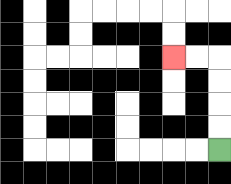{'start': '[9, 6]', 'end': '[7, 2]', 'path_directions': 'U,U,U,U,L,L', 'path_coordinates': '[[9, 6], [9, 5], [9, 4], [9, 3], [9, 2], [8, 2], [7, 2]]'}